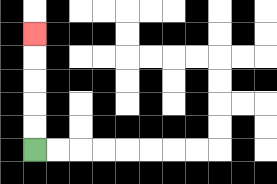{'start': '[1, 6]', 'end': '[1, 1]', 'path_directions': 'U,U,U,U,U', 'path_coordinates': '[[1, 6], [1, 5], [1, 4], [1, 3], [1, 2], [1, 1]]'}